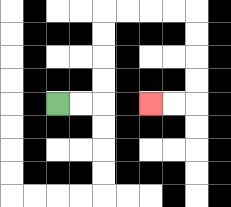{'start': '[2, 4]', 'end': '[6, 4]', 'path_directions': 'R,R,U,U,U,U,R,R,R,R,D,D,D,D,L,L', 'path_coordinates': '[[2, 4], [3, 4], [4, 4], [4, 3], [4, 2], [4, 1], [4, 0], [5, 0], [6, 0], [7, 0], [8, 0], [8, 1], [8, 2], [8, 3], [8, 4], [7, 4], [6, 4]]'}